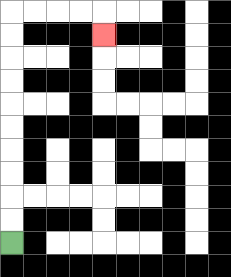{'start': '[0, 10]', 'end': '[4, 1]', 'path_directions': 'U,U,U,U,U,U,U,U,U,U,R,R,R,R,D', 'path_coordinates': '[[0, 10], [0, 9], [0, 8], [0, 7], [0, 6], [0, 5], [0, 4], [0, 3], [0, 2], [0, 1], [0, 0], [1, 0], [2, 0], [3, 0], [4, 0], [4, 1]]'}